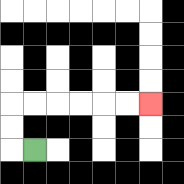{'start': '[1, 6]', 'end': '[6, 4]', 'path_directions': 'L,U,U,R,R,R,R,R,R', 'path_coordinates': '[[1, 6], [0, 6], [0, 5], [0, 4], [1, 4], [2, 4], [3, 4], [4, 4], [5, 4], [6, 4]]'}